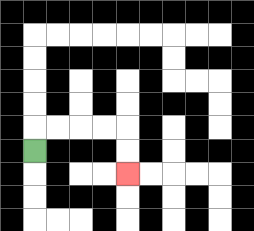{'start': '[1, 6]', 'end': '[5, 7]', 'path_directions': 'U,R,R,R,R,D,D', 'path_coordinates': '[[1, 6], [1, 5], [2, 5], [3, 5], [4, 5], [5, 5], [5, 6], [5, 7]]'}